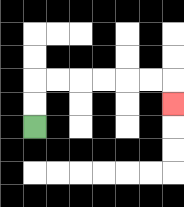{'start': '[1, 5]', 'end': '[7, 4]', 'path_directions': 'U,U,R,R,R,R,R,R,D', 'path_coordinates': '[[1, 5], [1, 4], [1, 3], [2, 3], [3, 3], [4, 3], [5, 3], [6, 3], [7, 3], [7, 4]]'}